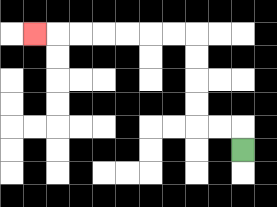{'start': '[10, 6]', 'end': '[1, 1]', 'path_directions': 'U,L,L,U,U,U,U,L,L,L,L,L,L,L', 'path_coordinates': '[[10, 6], [10, 5], [9, 5], [8, 5], [8, 4], [8, 3], [8, 2], [8, 1], [7, 1], [6, 1], [5, 1], [4, 1], [3, 1], [2, 1], [1, 1]]'}